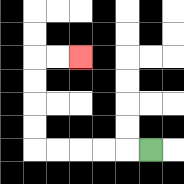{'start': '[6, 6]', 'end': '[3, 2]', 'path_directions': 'L,L,L,L,L,U,U,U,U,R,R', 'path_coordinates': '[[6, 6], [5, 6], [4, 6], [3, 6], [2, 6], [1, 6], [1, 5], [1, 4], [1, 3], [1, 2], [2, 2], [3, 2]]'}